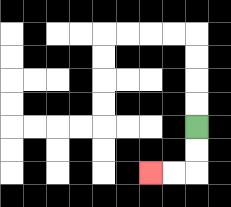{'start': '[8, 5]', 'end': '[6, 7]', 'path_directions': 'D,D,L,L', 'path_coordinates': '[[8, 5], [8, 6], [8, 7], [7, 7], [6, 7]]'}